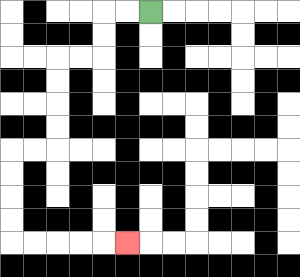{'start': '[6, 0]', 'end': '[5, 10]', 'path_directions': 'L,L,D,D,L,L,D,D,D,D,L,L,D,D,D,D,R,R,R,R,R', 'path_coordinates': '[[6, 0], [5, 0], [4, 0], [4, 1], [4, 2], [3, 2], [2, 2], [2, 3], [2, 4], [2, 5], [2, 6], [1, 6], [0, 6], [0, 7], [0, 8], [0, 9], [0, 10], [1, 10], [2, 10], [3, 10], [4, 10], [5, 10]]'}